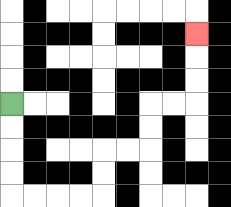{'start': '[0, 4]', 'end': '[8, 1]', 'path_directions': 'D,D,D,D,R,R,R,R,U,U,R,R,U,U,R,R,U,U,U', 'path_coordinates': '[[0, 4], [0, 5], [0, 6], [0, 7], [0, 8], [1, 8], [2, 8], [3, 8], [4, 8], [4, 7], [4, 6], [5, 6], [6, 6], [6, 5], [6, 4], [7, 4], [8, 4], [8, 3], [8, 2], [8, 1]]'}